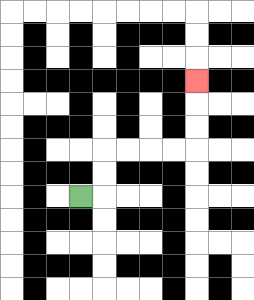{'start': '[3, 8]', 'end': '[8, 3]', 'path_directions': 'R,U,U,R,R,R,R,U,U,U', 'path_coordinates': '[[3, 8], [4, 8], [4, 7], [4, 6], [5, 6], [6, 6], [7, 6], [8, 6], [8, 5], [8, 4], [8, 3]]'}